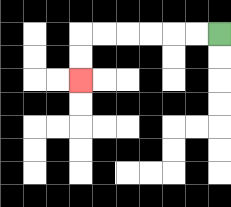{'start': '[9, 1]', 'end': '[3, 3]', 'path_directions': 'L,L,L,L,L,L,D,D', 'path_coordinates': '[[9, 1], [8, 1], [7, 1], [6, 1], [5, 1], [4, 1], [3, 1], [3, 2], [3, 3]]'}